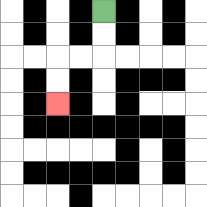{'start': '[4, 0]', 'end': '[2, 4]', 'path_directions': 'D,D,L,L,D,D', 'path_coordinates': '[[4, 0], [4, 1], [4, 2], [3, 2], [2, 2], [2, 3], [2, 4]]'}